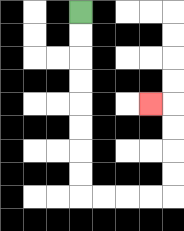{'start': '[3, 0]', 'end': '[6, 4]', 'path_directions': 'D,D,D,D,D,D,D,D,R,R,R,R,U,U,U,U,L', 'path_coordinates': '[[3, 0], [3, 1], [3, 2], [3, 3], [3, 4], [3, 5], [3, 6], [3, 7], [3, 8], [4, 8], [5, 8], [6, 8], [7, 8], [7, 7], [7, 6], [7, 5], [7, 4], [6, 4]]'}